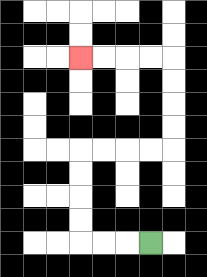{'start': '[6, 10]', 'end': '[3, 2]', 'path_directions': 'L,L,L,U,U,U,U,R,R,R,R,U,U,U,U,L,L,L,L', 'path_coordinates': '[[6, 10], [5, 10], [4, 10], [3, 10], [3, 9], [3, 8], [3, 7], [3, 6], [4, 6], [5, 6], [6, 6], [7, 6], [7, 5], [7, 4], [7, 3], [7, 2], [6, 2], [5, 2], [4, 2], [3, 2]]'}